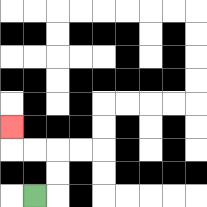{'start': '[1, 8]', 'end': '[0, 5]', 'path_directions': 'R,U,U,L,L,U', 'path_coordinates': '[[1, 8], [2, 8], [2, 7], [2, 6], [1, 6], [0, 6], [0, 5]]'}